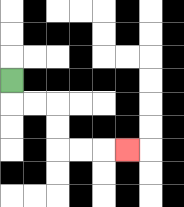{'start': '[0, 3]', 'end': '[5, 6]', 'path_directions': 'D,R,R,D,D,R,R,R', 'path_coordinates': '[[0, 3], [0, 4], [1, 4], [2, 4], [2, 5], [2, 6], [3, 6], [4, 6], [5, 6]]'}